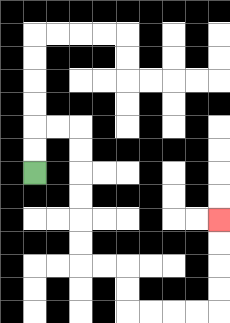{'start': '[1, 7]', 'end': '[9, 9]', 'path_directions': 'U,U,R,R,D,D,D,D,D,D,R,R,D,D,R,R,R,R,U,U,U,U', 'path_coordinates': '[[1, 7], [1, 6], [1, 5], [2, 5], [3, 5], [3, 6], [3, 7], [3, 8], [3, 9], [3, 10], [3, 11], [4, 11], [5, 11], [5, 12], [5, 13], [6, 13], [7, 13], [8, 13], [9, 13], [9, 12], [9, 11], [9, 10], [9, 9]]'}